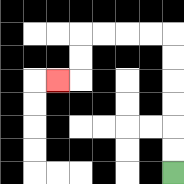{'start': '[7, 7]', 'end': '[2, 3]', 'path_directions': 'U,U,U,U,U,U,L,L,L,L,D,D,L', 'path_coordinates': '[[7, 7], [7, 6], [7, 5], [7, 4], [7, 3], [7, 2], [7, 1], [6, 1], [5, 1], [4, 1], [3, 1], [3, 2], [3, 3], [2, 3]]'}